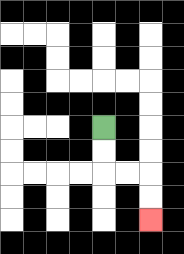{'start': '[4, 5]', 'end': '[6, 9]', 'path_directions': 'D,D,R,R,D,D', 'path_coordinates': '[[4, 5], [4, 6], [4, 7], [5, 7], [6, 7], [6, 8], [6, 9]]'}